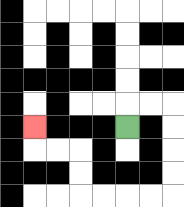{'start': '[5, 5]', 'end': '[1, 5]', 'path_directions': 'U,R,R,D,D,D,D,L,L,L,L,U,U,L,L,U', 'path_coordinates': '[[5, 5], [5, 4], [6, 4], [7, 4], [7, 5], [7, 6], [7, 7], [7, 8], [6, 8], [5, 8], [4, 8], [3, 8], [3, 7], [3, 6], [2, 6], [1, 6], [1, 5]]'}